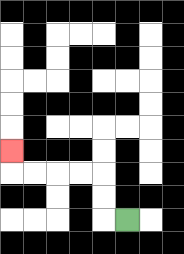{'start': '[5, 9]', 'end': '[0, 6]', 'path_directions': 'L,U,U,L,L,L,L,U', 'path_coordinates': '[[5, 9], [4, 9], [4, 8], [4, 7], [3, 7], [2, 7], [1, 7], [0, 7], [0, 6]]'}